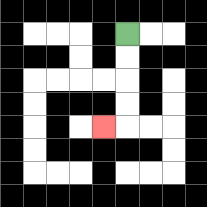{'start': '[5, 1]', 'end': '[4, 5]', 'path_directions': 'D,D,D,D,L', 'path_coordinates': '[[5, 1], [5, 2], [5, 3], [5, 4], [5, 5], [4, 5]]'}